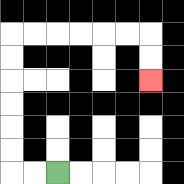{'start': '[2, 7]', 'end': '[6, 3]', 'path_directions': 'L,L,U,U,U,U,U,U,R,R,R,R,R,R,D,D', 'path_coordinates': '[[2, 7], [1, 7], [0, 7], [0, 6], [0, 5], [0, 4], [0, 3], [0, 2], [0, 1], [1, 1], [2, 1], [3, 1], [4, 1], [5, 1], [6, 1], [6, 2], [6, 3]]'}